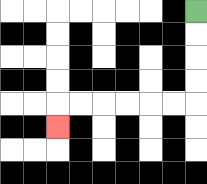{'start': '[8, 0]', 'end': '[2, 5]', 'path_directions': 'D,D,D,D,L,L,L,L,L,L,D', 'path_coordinates': '[[8, 0], [8, 1], [8, 2], [8, 3], [8, 4], [7, 4], [6, 4], [5, 4], [4, 4], [3, 4], [2, 4], [2, 5]]'}